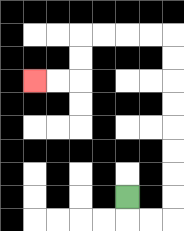{'start': '[5, 8]', 'end': '[1, 3]', 'path_directions': 'D,R,R,U,U,U,U,U,U,U,U,L,L,L,L,D,D,L,L', 'path_coordinates': '[[5, 8], [5, 9], [6, 9], [7, 9], [7, 8], [7, 7], [7, 6], [7, 5], [7, 4], [7, 3], [7, 2], [7, 1], [6, 1], [5, 1], [4, 1], [3, 1], [3, 2], [3, 3], [2, 3], [1, 3]]'}